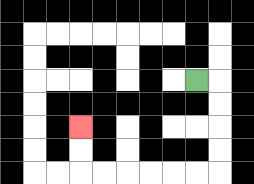{'start': '[8, 3]', 'end': '[3, 5]', 'path_directions': 'R,D,D,D,D,L,L,L,L,L,L,U,U', 'path_coordinates': '[[8, 3], [9, 3], [9, 4], [9, 5], [9, 6], [9, 7], [8, 7], [7, 7], [6, 7], [5, 7], [4, 7], [3, 7], [3, 6], [3, 5]]'}